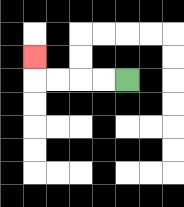{'start': '[5, 3]', 'end': '[1, 2]', 'path_directions': 'L,L,L,L,U', 'path_coordinates': '[[5, 3], [4, 3], [3, 3], [2, 3], [1, 3], [1, 2]]'}